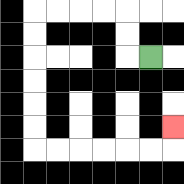{'start': '[6, 2]', 'end': '[7, 5]', 'path_directions': 'L,U,U,L,L,L,L,D,D,D,D,D,D,R,R,R,R,R,R,U', 'path_coordinates': '[[6, 2], [5, 2], [5, 1], [5, 0], [4, 0], [3, 0], [2, 0], [1, 0], [1, 1], [1, 2], [1, 3], [1, 4], [1, 5], [1, 6], [2, 6], [3, 6], [4, 6], [5, 6], [6, 6], [7, 6], [7, 5]]'}